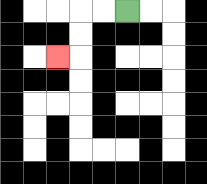{'start': '[5, 0]', 'end': '[2, 2]', 'path_directions': 'L,L,D,D,L', 'path_coordinates': '[[5, 0], [4, 0], [3, 0], [3, 1], [3, 2], [2, 2]]'}